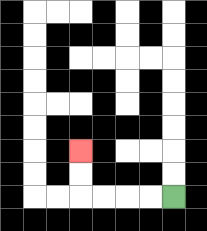{'start': '[7, 8]', 'end': '[3, 6]', 'path_directions': 'L,L,L,L,U,U', 'path_coordinates': '[[7, 8], [6, 8], [5, 8], [4, 8], [3, 8], [3, 7], [3, 6]]'}